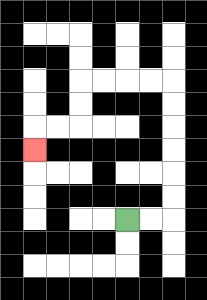{'start': '[5, 9]', 'end': '[1, 6]', 'path_directions': 'R,R,U,U,U,U,U,U,L,L,L,L,D,D,L,L,D', 'path_coordinates': '[[5, 9], [6, 9], [7, 9], [7, 8], [7, 7], [7, 6], [7, 5], [7, 4], [7, 3], [6, 3], [5, 3], [4, 3], [3, 3], [3, 4], [3, 5], [2, 5], [1, 5], [1, 6]]'}